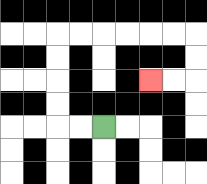{'start': '[4, 5]', 'end': '[6, 3]', 'path_directions': 'L,L,U,U,U,U,R,R,R,R,R,R,D,D,L,L', 'path_coordinates': '[[4, 5], [3, 5], [2, 5], [2, 4], [2, 3], [2, 2], [2, 1], [3, 1], [4, 1], [5, 1], [6, 1], [7, 1], [8, 1], [8, 2], [8, 3], [7, 3], [6, 3]]'}